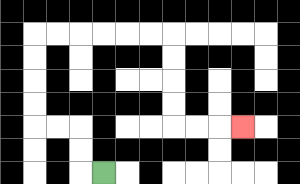{'start': '[4, 7]', 'end': '[10, 5]', 'path_directions': 'L,U,U,L,L,U,U,U,U,R,R,R,R,R,R,D,D,D,D,R,R,R', 'path_coordinates': '[[4, 7], [3, 7], [3, 6], [3, 5], [2, 5], [1, 5], [1, 4], [1, 3], [1, 2], [1, 1], [2, 1], [3, 1], [4, 1], [5, 1], [6, 1], [7, 1], [7, 2], [7, 3], [7, 4], [7, 5], [8, 5], [9, 5], [10, 5]]'}